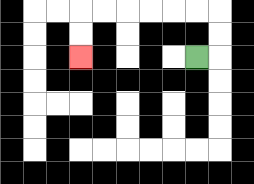{'start': '[8, 2]', 'end': '[3, 2]', 'path_directions': 'R,U,U,L,L,L,L,L,L,D,D', 'path_coordinates': '[[8, 2], [9, 2], [9, 1], [9, 0], [8, 0], [7, 0], [6, 0], [5, 0], [4, 0], [3, 0], [3, 1], [3, 2]]'}